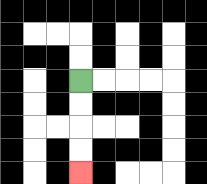{'start': '[3, 3]', 'end': '[3, 7]', 'path_directions': 'D,D,D,D', 'path_coordinates': '[[3, 3], [3, 4], [3, 5], [3, 6], [3, 7]]'}